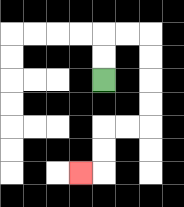{'start': '[4, 3]', 'end': '[3, 7]', 'path_directions': 'U,U,R,R,D,D,D,D,L,L,D,D,L', 'path_coordinates': '[[4, 3], [4, 2], [4, 1], [5, 1], [6, 1], [6, 2], [6, 3], [6, 4], [6, 5], [5, 5], [4, 5], [4, 6], [4, 7], [3, 7]]'}